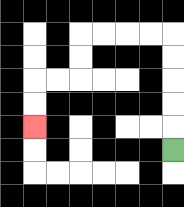{'start': '[7, 6]', 'end': '[1, 5]', 'path_directions': 'U,U,U,U,U,L,L,L,L,D,D,L,L,D,D', 'path_coordinates': '[[7, 6], [7, 5], [7, 4], [7, 3], [7, 2], [7, 1], [6, 1], [5, 1], [4, 1], [3, 1], [3, 2], [3, 3], [2, 3], [1, 3], [1, 4], [1, 5]]'}